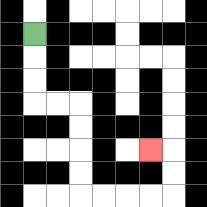{'start': '[1, 1]', 'end': '[6, 6]', 'path_directions': 'D,D,D,R,R,D,D,D,D,R,R,R,R,U,U,L', 'path_coordinates': '[[1, 1], [1, 2], [1, 3], [1, 4], [2, 4], [3, 4], [3, 5], [3, 6], [3, 7], [3, 8], [4, 8], [5, 8], [6, 8], [7, 8], [7, 7], [7, 6], [6, 6]]'}